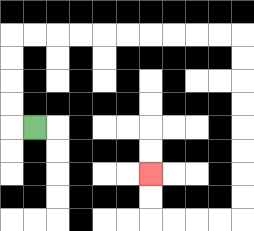{'start': '[1, 5]', 'end': '[6, 7]', 'path_directions': 'L,U,U,U,U,R,R,R,R,R,R,R,R,R,R,D,D,D,D,D,D,D,D,L,L,L,L,U,U', 'path_coordinates': '[[1, 5], [0, 5], [0, 4], [0, 3], [0, 2], [0, 1], [1, 1], [2, 1], [3, 1], [4, 1], [5, 1], [6, 1], [7, 1], [8, 1], [9, 1], [10, 1], [10, 2], [10, 3], [10, 4], [10, 5], [10, 6], [10, 7], [10, 8], [10, 9], [9, 9], [8, 9], [7, 9], [6, 9], [6, 8], [6, 7]]'}